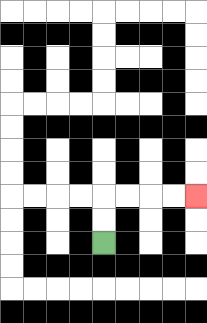{'start': '[4, 10]', 'end': '[8, 8]', 'path_directions': 'U,U,R,R,R,R', 'path_coordinates': '[[4, 10], [4, 9], [4, 8], [5, 8], [6, 8], [7, 8], [8, 8]]'}